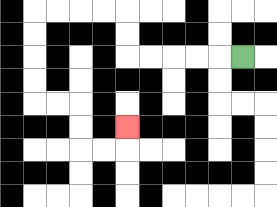{'start': '[10, 2]', 'end': '[5, 5]', 'path_directions': 'L,L,L,L,L,U,U,L,L,L,L,D,D,D,D,R,R,D,D,R,R,U', 'path_coordinates': '[[10, 2], [9, 2], [8, 2], [7, 2], [6, 2], [5, 2], [5, 1], [5, 0], [4, 0], [3, 0], [2, 0], [1, 0], [1, 1], [1, 2], [1, 3], [1, 4], [2, 4], [3, 4], [3, 5], [3, 6], [4, 6], [5, 6], [5, 5]]'}